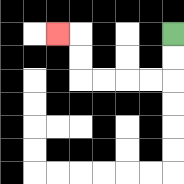{'start': '[7, 1]', 'end': '[2, 1]', 'path_directions': 'D,D,L,L,L,L,U,U,L', 'path_coordinates': '[[7, 1], [7, 2], [7, 3], [6, 3], [5, 3], [4, 3], [3, 3], [3, 2], [3, 1], [2, 1]]'}